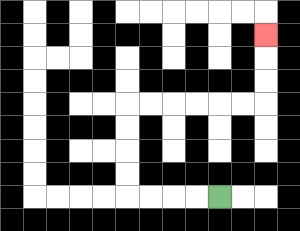{'start': '[9, 8]', 'end': '[11, 1]', 'path_directions': 'L,L,L,L,U,U,U,U,R,R,R,R,R,R,U,U,U', 'path_coordinates': '[[9, 8], [8, 8], [7, 8], [6, 8], [5, 8], [5, 7], [5, 6], [5, 5], [5, 4], [6, 4], [7, 4], [8, 4], [9, 4], [10, 4], [11, 4], [11, 3], [11, 2], [11, 1]]'}